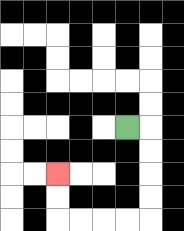{'start': '[5, 5]', 'end': '[2, 7]', 'path_directions': 'R,D,D,D,D,L,L,L,L,U,U', 'path_coordinates': '[[5, 5], [6, 5], [6, 6], [6, 7], [6, 8], [6, 9], [5, 9], [4, 9], [3, 9], [2, 9], [2, 8], [2, 7]]'}